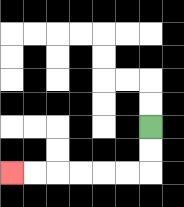{'start': '[6, 5]', 'end': '[0, 7]', 'path_directions': 'D,D,L,L,L,L,L,L', 'path_coordinates': '[[6, 5], [6, 6], [6, 7], [5, 7], [4, 7], [3, 7], [2, 7], [1, 7], [0, 7]]'}